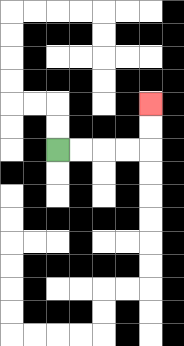{'start': '[2, 6]', 'end': '[6, 4]', 'path_directions': 'R,R,R,R,U,U', 'path_coordinates': '[[2, 6], [3, 6], [4, 6], [5, 6], [6, 6], [6, 5], [6, 4]]'}